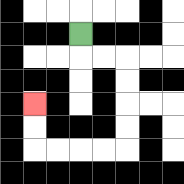{'start': '[3, 1]', 'end': '[1, 4]', 'path_directions': 'D,R,R,D,D,D,D,L,L,L,L,U,U', 'path_coordinates': '[[3, 1], [3, 2], [4, 2], [5, 2], [5, 3], [5, 4], [5, 5], [5, 6], [4, 6], [3, 6], [2, 6], [1, 6], [1, 5], [1, 4]]'}